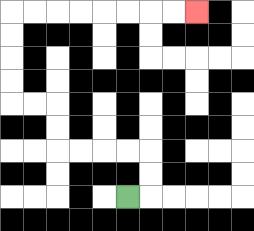{'start': '[5, 8]', 'end': '[8, 0]', 'path_directions': 'R,U,U,L,L,L,L,U,U,L,L,U,U,U,U,R,R,R,R,R,R,R,R', 'path_coordinates': '[[5, 8], [6, 8], [6, 7], [6, 6], [5, 6], [4, 6], [3, 6], [2, 6], [2, 5], [2, 4], [1, 4], [0, 4], [0, 3], [0, 2], [0, 1], [0, 0], [1, 0], [2, 0], [3, 0], [4, 0], [5, 0], [6, 0], [7, 0], [8, 0]]'}